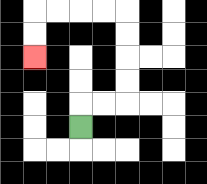{'start': '[3, 5]', 'end': '[1, 2]', 'path_directions': 'U,R,R,U,U,U,U,L,L,L,L,D,D', 'path_coordinates': '[[3, 5], [3, 4], [4, 4], [5, 4], [5, 3], [5, 2], [5, 1], [5, 0], [4, 0], [3, 0], [2, 0], [1, 0], [1, 1], [1, 2]]'}